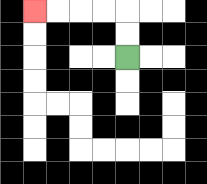{'start': '[5, 2]', 'end': '[1, 0]', 'path_directions': 'U,U,L,L,L,L', 'path_coordinates': '[[5, 2], [5, 1], [5, 0], [4, 0], [3, 0], [2, 0], [1, 0]]'}